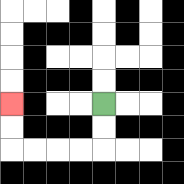{'start': '[4, 4]', 'end': '[0, 4]', 'path_directions': 'D,D,L,L,L,L,U,U', 'path_coordinates': '[[4, 4], [4, 5], [4, 6], [3, 6], [2, 6], [1, 6], [0, 6], [0, 5], [0, 4]]'}